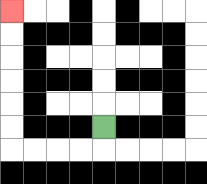{'start': '[4, 5]', 'end': '[0, 0]', 'path_directions': 'D,L,L,L,L,U,U,U,U,U,U', 'path_coordinates': '[[4, 5], [4, 6], [3, 6], [2, 6], [1, 6], [0, 6], [0, 5], [0, 4], [0, 3], [0, 2], [0, 1], [0, 0]]'}